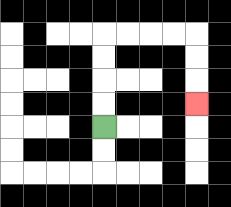{'start': '[4, 5]', 'end': '[8, 4]', 'path_directions': 'U,U,U,U,R,R,R,R,D,D,D', 'path_coordinates': '[[4, 5], [4, 4], [4, 3], [4, 2], [4, 1], [5, 1], [6, 1], [7, 1], [8, 1], [8, 2], [8, 3], [8, 4]]'}